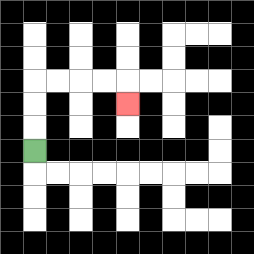{'start': '[1, 6]', 'end': '[5, 4]', 'path_directions': 'U,U,U,R,R,R,R,D', 'path_coordinates': '[[1, 6], [1, 5], [1, 4], [1, 3], [2, 3], [3, 3], [4, 3], [5, 3], [5, 4]]'}